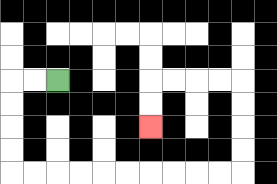{'start': '[2, 3]', 'end': '[6, 5]', 'path_directions': 'L,L,D,D,D,D,R,R,R,R,R,R,R,R,R,R,U,U,U,U,L,L,L,L,D,D', 'path_coordinates': '[[2, 3], [1, 3], [0, 3], [0, 4], [0, 5], [0, 6], [0, 7], [1, 7], [2, 7], [3, 7], [4, 7], [5, 7], [6, 7], [7, 7], [8, 7], [9, 7], [10, 7], [10, 6], [10, 5], [10, 4], [10, 3], [9, 3], [8, 3], [7, 3], [6, 3], [6, 4], [6, 5]]'}